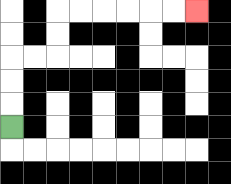{'start': '[0, 5]', 'end': '[8, 0]', 'path_directions': 'U,U,U,R,R,U,U,R,R,R,R,R,R', 'path_coordinates': '[[0, 5], [0, 4], [0, 3], [0, 2], [1, 2], [2, 2], [2, 1], [2, 0], [3, 0], [4, 0], [5, 0], [6, 0], [7, 0], [8, 0]]'}